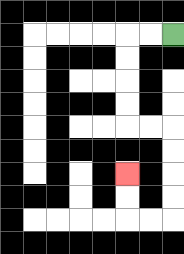{'start': '[7, 1]', 'end': '[5, 7]', 'path_directions': 'L,L,D,D,D,D,R,R,D,D,D,D,L,L,U,U', 'path_coordinates': '[[7, 1], [6, 1], [5, 1], [5, 2], [5, 3], [5, 4], [5, 5], [6, 5], [7, 5], [7, 6], [7, 7], [7, 8], [7, 9], [6, 9], [5, 9], [5, 8], [5, 7]]'}